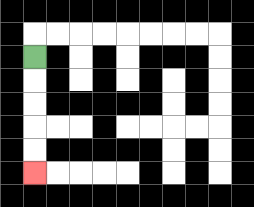{'start': '[1, 2]', 'end': '[1, 7]', 'path_directions': 'D,D,D,D,D', 'path_coordinates': '[[1, 2], [1, 3], [1, 4], [1, 5], [1, 6], [1, 7]]'}